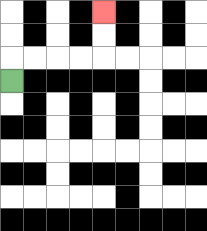{'start': '[0, 3]', 'end': '[4, 0]', 'path_directions': 'U,R,R,R,R,U,U', 'path_coordinates': '[[0, 3], [0, 2], [1, 2], [2, 2], [3, 2], [4, 2], [4, 1], [4, 0]]'}